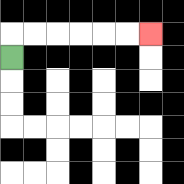{'start': '[0, 2]', 'end': '[6, 1]', 'path_directions': 'U,R,R,R,R,R,R', 'path_coordinates': '[[0, 2], [0, 1], [1, 1], [2, 1], [3, 1], [4, 1], [5, 1], [6, 1]]'}